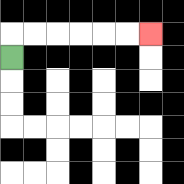{'start': '[0, 2]', 'end': '[6, 1]', 'path_directions': 'U,R,R,R,R,R,R', 'path_coordinates': '[[0, 2], [0, 1], [1, 1], [2, 1], [3, 1], [4, 1], [5, 1], [6, 1]]'}